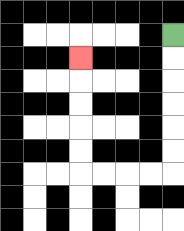{'start': '[7, 1]', 'end': '[3, 2]', 'path_directions': 'D,D,D,D,D,D,L,L,L,L,U,U,U,U,U', 'path_coordinates': '[[7, 1], [7, 2], [7, 3], [7, 4], [7, 5], [7, 6], [7, 7], [6, 7], [5, 7], [4, 7], [3, 7], [3, 6], [3, 5], [3, 4], [3, 3], [3, 2]]'}